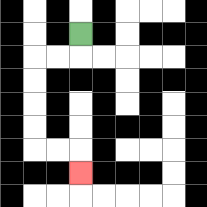{'start': '[3, 1]', 'end': '[3, 7]', 'path_directions': 'D,L,L,D,D,D,D,R,R,D', 'path_coordinates': '[[3, 1], [3, 2], [2, 2], [1, 2], [1, 3], [1, 4], [1, 5], [1, 6], [2, 6], [3, 6], [3, 7]]'}